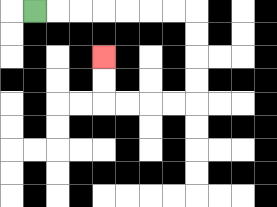{'start': '[1, 0]', 'end': '[4, 2]', 'path_directions': 'R,R,R,R,R,R,R,D,D,D,D,L,L,L,L,U,U', 'path_coordinates': '[[1, 0], [2, 0], [3, 0], [4, 0], [5, 0], [6, 0], [7, 0], [8, 0], [8, 1], [8, 2], [8, 3], [8, 4], [7, 4], [6, 4], [5, 4], [4, 4], [4, 3], [4, 2]]'}